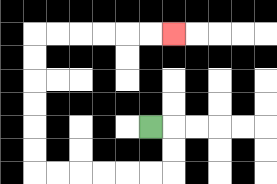{'start': '[6, 5]', 'end': '[7, 1]', 'path_directions': 'R,D,D,L,L,L,L,L,L,U,U,U,U,U,U,R,R,R,R,R,R', 'path_coordinates': '[[6, 5], [7, 5], [7, 6], [7, 7], [6, 7], [5, 7], [4, 7], [3, 7], [2, 7], [1, 7], [1, 6], [1, 5], [1, 4], [1, 3], [1, 2], [1, 1], [2, 1], [3, 1], [4, 1], [5, 1], [6, 1], [7, 1]]'}